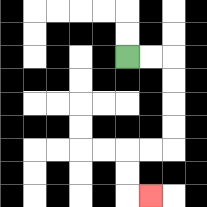{'start': '[5, 2]', 'end': '[6, 8]', 'path_directions': 'R,R,D,D,D,D,L,L,D,D,R', 'path_coordinates': '[[5, 2], [6, 2], [7, 2], [7, 3], [7, 4], [7, 5], [7, 6], [6, 6], [5, 6], [5, 7], [5, 8], [6, 8]]'}